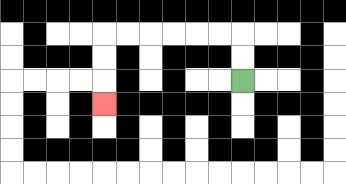{'start': '[10, 3]', 'end': '[4, 4]', 'path_directions': 'U,U,L,L,L,L,L,L,D,D,D', 'path_coordinates': '[[10, 3], [10, 2], [10, 1], [9, 1], [8, 1], [7, 1], [6, 1], [5, 1], [4, 1], [4, 2], [4, 3], [4, 4]]'}